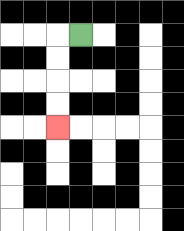{'start': '[3, 1]', 'end': '[2, 5]', 'path_directions': 'L,D,D,D,D', 'path_coordinates': '[[3, 1], [2, 1], [2, 2], [2, 3], [2, 4], [2, 5]]'}